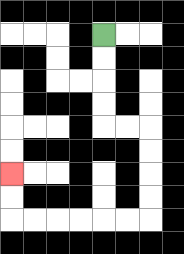{'start': '[4, 1]', 'end': '[0, 7]', 'path_directions': 'D,D,D,D,R,R,D,D,D,D,L,L,L,L,L,L,U,U', 'path_coordinates': '[[4, 1], [4, 2], [4, 3], [4, 4], [4, 5], [5, 5], [6, 5], [6, 6], [6, 7], [6, 8], [6, 9], [5, 9], [4, 9], [3, 9], [2, 9], [1, 9], [0, 9], [0, 8], [0, 7]]'}